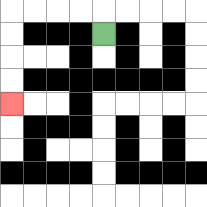{'start': '[4, 1]', 'end': '[0, 4]', 'path_directions': 'U,L,L,L,L,D,D,D,D', 'path_coordinates': '[[4, 1], [4, 0], [3, 0], [2, 0], [1, 0], [0, 0], [0, 1], [0, 2], [0, 3], [0, 4]]'}